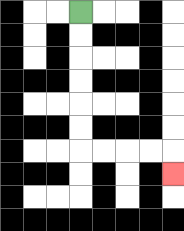{'start': '[3, 0]', 'end': '[7, 7]', 'path_directions': 'D,D,D,D,D,D,R,R,R,R,D', 'path_coordinates': '[[3, 0], [3, 1], [3, 2], [3, 3], [3, 4], [3, 5], [3, 6], [4, 6], [5, 6], [6, 6], [7, 6], [7, 7]]'}